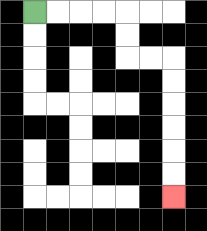{'start': '[1, 0]', 'end': '[7, 8]', 'path_directions': 'R,R,R,R,D,D,R,R,D,D,D,D,D,D', 'path_coordinates': '[[1, 0], [2, 0], [3, 0], [4, 0], [5, 0], [5, 1], [5, 2], [6, 2], [7, 2], [7, 3], [7, 4], [7, 5], [7, 6], [7, 7], [7, 8]]'}